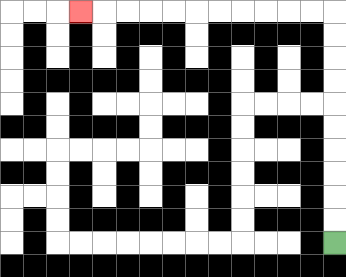{'start': '[14, 10]', 'end': '[3, 0]', 'path_directions': 'U,U,U,U,U,U,U,U,U,U,L,L,L,L,L,L,L,L,L,L,L', 'path_coordinates': '[[14, 10], [14, 9], [14, 8], [14, 7], [14, 6], [14, 5], [14, 4], [14, 3], [14, 2], [14, 1], [14, 0], [13, 0], [12, 0], [11, 0], [10, 0], [9, 0], [8, 0], [7, 0], [6, 0], [5, 0], [4, 0], [3, 0]]'}